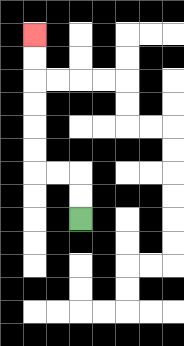{'start': '[3, 9]', 'end': '[1, 1]', 'path_directions': 'U,U,L,L,U,U,U,U,U,U', 'path_coordinates': '[[3, 9], [3, 8], [3, 7], [2, 7], [1, 7], [1, 6], [1, 5], [1, 4], [1, 3], [1, 2], [1, 1]]'}